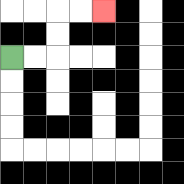{'start': '[0, 2]', 'end': '[4, 0]', 'path_directions': 'R,R,U,U,R,R', 'path_coordinates': '[[0, 2], [1, 2], [2, 2], [2, 1], [2, 0], [3, 0], [4, 0]]'}